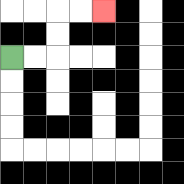{'start': '[0, 2]', 'end': '[4, 0]', 'path_directions': 'R,R,U,U,R,R', 'path_coordinates': '[[0, 2], [1, 2], [2, 2], [2, 1], [2, 0], [3, 0], [4, 0]]'}